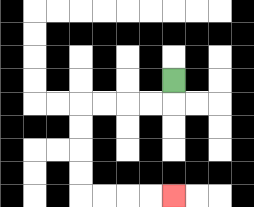{'start': '[7, 3]', 'end': '[7, 8]', 'path_directions': 'D,L,L,L,L,D,D,D,D,R,R,R,R', 'path_coordinates': '[[7, 3], [7, 4], [6, 4], [5, 4], [4, 4], [3, 4], [3, 5], [3, 6], [3, 7], [3, 8], [4, 8], [5, 8], [6, 8], [7, 8]]'}